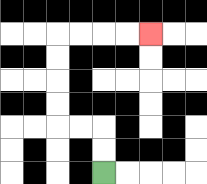{'start': '[4, 7]', 'end': '[6, 1]', 'path_directions': 'U,U,L,L,U,U,U,U,R,R,R,R', 'path_coordinates': '[[4, 7], [4, 6], [4, 5], [3, 5], [2, 5], [2, 4], [2, 3], [2, 2], [2, 1], [3, 1], [4, 1], [5, 1], [6, 1]]'}